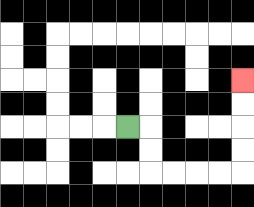{'start': '[5, 5]', 'end': '[10, 3]', 'path_directions': 'R,D,D,R,R,R,R,U,U,U,U', 'path_coordinates': '[[5, 5], [6, 5], [6, 6], [6, 7], [7, 7], [8, 7], [9, 7], [10, 7], [10, 6], [10, 5], [10, 4], [10, 3]]'}